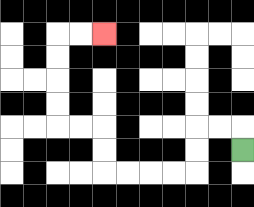{'start': '[10, 6]', 'end': '[4, 1]', 'path_directions': 'U,L,L,D,D,L,L,L,L,U,U,L,L,U,U,U,U,R,R', 'path_coordinates': '[[10, 6], [10, 5], [9, 5], [8, 5], [8, 6], [8, 7], [7, 7], [6, 7], [5, 7], [4, 7], [4, 6], [4, 5], [3, 5], [2, 5], [2, 4], [2, 3], [2, 2], [2, 1], [3, 1], [4, 1]]'}